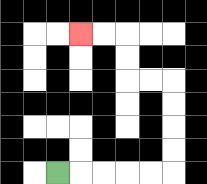{'start': '[2, 7]', 'end': '[3, 1]', 'path_directions': 'R,R,R,R,R,U,U,U,U,L,L,U,U,L,L', 'path_coordinates': '[[2, 7], [3, 7], [4, 7], [5, 7], [6, 7], [7, 7], [7, 6], [7, 5], [7, 4], [7, 3], [6, 3], [5, 3], [5, 2], [5, 1], [4, 1], [3, 1]]'}